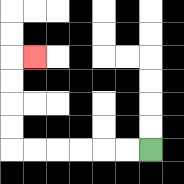{'start': '[6, 6]', 'end': '[1, 2]', 'path_directions': 'L,L,L,L,L,L,U,U,U,U,R', 'path_coordinates': '[[6, 6], [5, 6], [4, 6], [3, 6], [2, 6], [1, 6], [0, 6], [0, 5], [0, 4], [0, 3], [0, 2], [1, 2]]'}